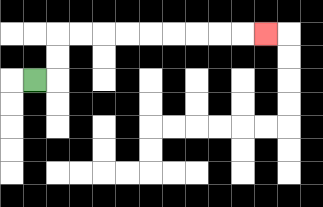{'start': '[1, 3]', 'end': '[11, 1]', 'path_directions': 'R,U,U,R,R,R,R,R,R,R,R,R', 'path_coordinates': '[[1, 3], [2, 3], [2, 2], [2, 1], [3, 1], [4, 1], [5, 1], [6, 1], [7, 1], [8, 1], [9, 1], [10, 1], [11, 1]]'}